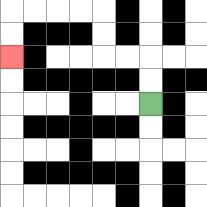{'start': '[6, 4]', 'end': '[0, 2]', 'path_directions': 'U,U,L,L,U,U,L,L,L,L,D,D', 'path_coordinates': '[[6, 4], [6, 3], [6, 2], [5, 2], [4, 2], [4, 1], [4, 0], [3, 0], [2, 0], [1, 0], [0, 0], [0, 1], [0, 2]]'}